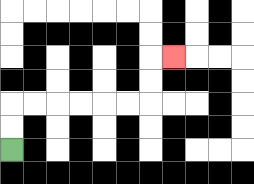{'start': '[0, 6]', 'end': '[7, 2]', 'path_directions': 'U,U,R,R,R,R,R,R,U,U,R', 'path_coordinates': '[[0, 6], [0, 5], [0, 4], [1, 4], [2, 4], [3, 4], [4, 4], [5, 4], [6, 4], [6, 3], [6, 2], [7, 2]]'}